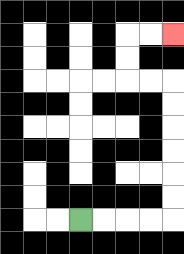{'start': '[3, 9]', 'end': '[7, 1]', 'path_directions': 'R,R,R,R,U,U,U,U,U,U,L,L,U,U,R,R', 'path_coordinates': '[[3, 9], [4, 9], [5, 9], [6, 9], [7, 9], [7, 8], [7, 7], [7, 6], [7, 5], [7, 4], [7, 3], [6, 3], [5, 3], [5, 2], [5, 1], [6, 1], [7, 1]]'}